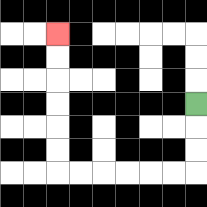{'start': '[8, 4]', 'end': '[2, 1]', 'path_directions': 'D,D,D,L,L,L,L,L,L,U,U,U,U,U,U', 'path_coordinates': '[[8, 4], [8, 5], [8, 6], [8, 7], [7, 7], [6, 7], [5, 7], [4, 7], [3, 7], [2, 7], [2, 6], [2, 5], [2, 4], [2, 3], [2, 2], [2, 1]]'}